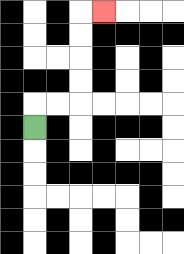{'start': '[1, 5]', 'end': '[4, 0]', 'path_directions': 'U,R,R,U,U,U,U,R', 'path_coordinates': '[[1, 5], [1, 4], [2, 4], [3, 4], [3, 3], [3, 2], [3, 1], [3, 0], [4, 0]]'}